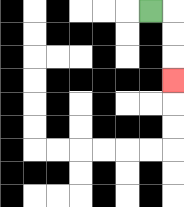{'start': '[6, 0]', 'end': '[7, 3]', 'path_directions': 'R,D,D,D', 'path_coordinates': '[[6, 0], [7, 0], [7, 1], [7, 2], [7, 3]]'}